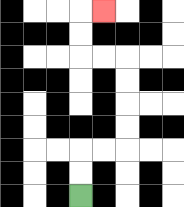{'start': '[3, 8]', 'end': '[4, 0]', 'path_directions': 'U,U,R,R,U,U,U,U,L,L,U,U,R', 'path_coordinates': '[[3, 8], [3, 7], [3, 6], [4, 6], [5, 6], [5, 5], [5, 4], [5, 3], [5, 2], [4, 2], [3, 2], [3, 1], [3, 0], [4, 0]]'}